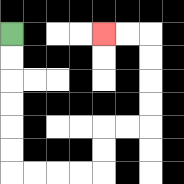{'start': '[0, 1]', 'end': '[4, 1]', 'path_directions': 'D,D,D,D,D,D,R,R,R,R,U,U,R,R,U,U,U,U,L,L', 'path_coordinates': '[[0, 1], [0, 2], [0, 3], [0, 4], [0, 5], [0, 6], [0, 7], [1, 7], [2, 7], [3, 7], [4, 7], [4, 6], [4, 5], [5, 5], [6, 5], [6, 4], [6, 3], [6, 2], [6, 1], [5, 1], [4, 1]]'}